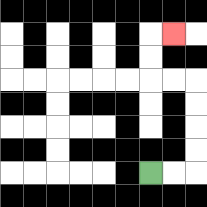{'start': '[6, 7]', 'end': '[7, 1]', 'path_directions': 'R,R,U,U,U,U,L,L,U,U,R', 'path_coordinates': '[[6, 7], [7, 7], [8, 7], [8, 6], [8, 5], [8, 4], [8, 3], [7, 3], [6, 3], [6, 2], [6, 1], [7, 1]]'}